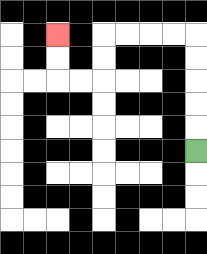{'start': '[8, 6]', 'end': '[2, 1]', 'path_directions': 'U,U,U,U,U,L,L,L,L,D,D,L,L,U,U', 'path_coordinates': '[[8, 6], [8, 5], [8, 4], [8, 3], [8, 2], [8, 1], [7, 1], [6, 1], [5, 1], [4, 1], [4, 2], [4, 3], [3, 3], [2, 3], [2, 2], [2, 1]]'}